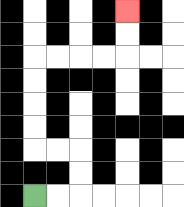{'start': '[1, 8]', 'end': '[5, 0]', 'path_directions': 'R,R,U,U,L,L,U,U,U,U,R,R,R,R,U,U', 'path_coordinates': '[[1, 8], [2, 8], [3, 8], [3, 7], [3, 6], [2, 6], [1, 6], [1, 5], [1, 4], [1, 3], [1, 2], [2, 2], [3, 2], [4, 2], [5, 2], [5, 1], [5, 0]]'}